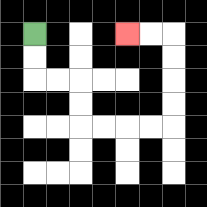{'start': '[1, 1]', 'end': '[5, 1]', 'path_directions': 'D,D,R,R,D,D,R,R,R,R,U,U,U,U,L,L', 'path_coordinates': '[[1, 1], [1, 2], [1, 3], [2, 3], [3, 3], [3, 4], [3, 5], [4, 5], [5, 5], [6, 5], [7, 5], [7, 4], [7, 3], [7, 2], [7, 1], [6, 1], [5, 1]]'}